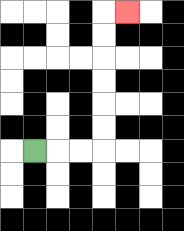{'start': '[1, 6]', 'end': '[5, 0]', 'path_directions': 'R,R,R,U,U,U,U,U,U,R', 'path_coordinates': '[[1, 6], [2, 6], [3, 6], [4, 6], [4, 5], [4, 4], [4, 3], [4, 2], [4, 1], [4, 0], [5, 0]]'}